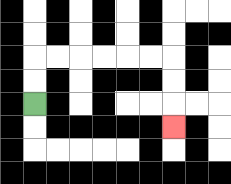{'start': '[1, 4]', 'end': '[7, 5]', 'path_directions': 'U,U,R,R,R,R,R,R,D,D,D', 'path_coordinates': '[[1, 4], [1, 3], [1, 2], [2, 2], [3, 2], [4, 2], [5, 2], [6, 2], [7, 2], [7, 3], [7, 4], [7, 5]]'}